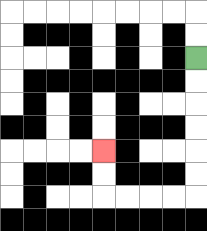{'start': '[8, 2]', 'end': '[4, 6]', 'path_directions': 'D,D,D,D,D,D,L,L,L,L,U,U', 'path_coordinates': '[[8, 2], [8, 3], [8, 4], [8, 5], [8, 6], [8, 7], [8, 8], [7, 8], [6, 8], [5, 8], [4, 8], [4, 7], [4, 6]]'}